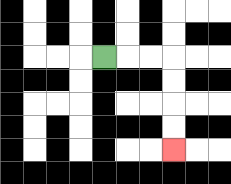{'start': '[4, 2]', 'end': '[7, 6]', 'path_directions': 'R,R,R,D,D,D,D', 'path_coordinates': '[[4, 2], [5, 2], [6, 2], [7, 2], [7, 3], [7, 4], [7, 5], [7, 6]]'}